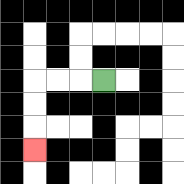{'start': '[4, 3]', 'end': '[1, 6]', 'path_directions': 'L,L,L,D,D,D', 'path_coordinates': '[[4, 3], [3, 3], [2, 3], [1, 3], [1, 4], [1, 5], [1, 6]]'}